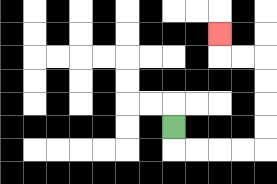{'start': '[7, 5]', 'end': '[9, 1]', 'path_directions': 'D,R,R,R,R,U,U,U,U,L,L,U', 'path_coordinates': '[[7, 5], [7, 6], [8, 6], [9, 6], [10, 6], [11, 6], [11, 5], [11, 4], [11, 3], [11, 2], [10, 2], [9, 2], [9, 1]]'}